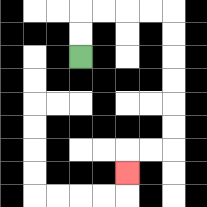{'start': '[3, 2]', 'end': '[5, 7]', 'path_directions': 'U,U,R,R,R,R,D,D,D,D,D,D,L,L,D', 'path_coordinates': '[[3, 2], [3, 1], [3, 0], [4, 0], [5, 0], [6, 0], [7, 0], [7, 1], [7, 2], [7, 3], [7, 4], [7, 5], [7, 6], [6, 6], [5, 6], [5, 7]]'}